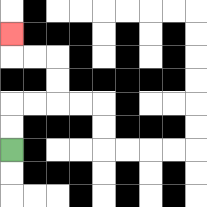{'start': '[0, 6]', 'end': '[0, 1]', 'path_directions': 'U,U,R,R,U,U,L,L,U', 'path_coordinates': '[[0, 6], [0, 5], [0, 4], [1, 4], [2, 4], [2, 3], [2, 2], [1, 2], [0, 2], [0, 1]]'}